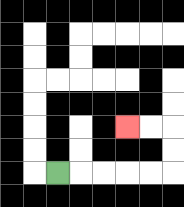{'start': '[2, 7]', 'end': '[5, 5]', 'path_directions': 'R,R,R,R,R,U,U,L,L', 'path_coordinates': '[[2, 7], [3, 7], [4, 7], [5, 7], [6, 7], [7, 7], [7, 6], [7, 5], [6, 5], [5, 5]]'}